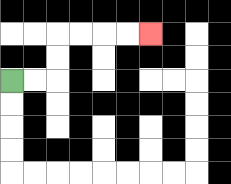{'start': '[0, 3]', 'end': '[6, 1]', 'path_directions': 'R,R,U,U,R,R,R,R', 'path_coordinates': '[[0, 3], [1, 3], [2, 3], [2, 2], [2, 1], [3, 1], [4, 1], [5, 1], [6, 1]]'}